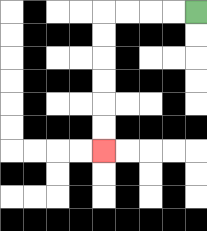{'start': '[8, 0]', 'end': '[4, 6]', 'path_directions': 'L,L,L,L,D,D,D,D,D,D', 'path_coordinates': '[[8, 0], [7, 0], [6, 0], [5, 0], [4, 0], [4, 1], [4, 2], [4, 3], [4, 4], [4, 5], [4, 6]]'}